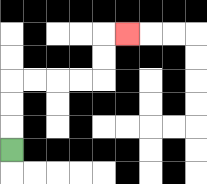{'start': '[0, 6]', 'end': '[5, 1]', 'path_directions': 'U,U,U,R,R,R,R,U,U,R', 'path_coordinates': '[[0, 6], [0, 5], [0, 4], [0, 3], [1, 3], [2, 3], [3, 3], [4, 3], [4, 2], [4, 1], [5, 1]]'}